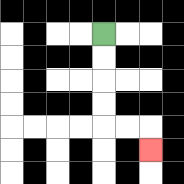{'start': '[4, 1]', 'end': '[6, 6]', 'path_directions': 'D,D,D,D,R,R,D', 'path_coordinates': '[[4, 1], [4, 2], [4, 3], [4, 4], [4, 5], [5, 5], [6, 5], [6, 6]]'}